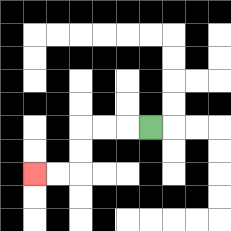{'start': '[6, 5]', 'end': '[1, 7]', 'path_directions': 'L,L,L,D,D,L,L', 'path_coordinates': '[[6, 5], [5, 5], [4, 5], [3, 5], [3, 6], [3, 7], [2, 7], [1, 7]]'}